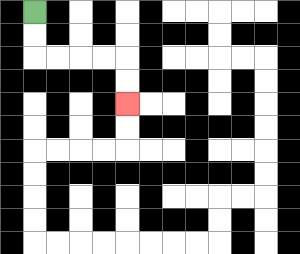{'start': '[1, 0]', 'end': '[5, 4]', 'path_directions': 'D,D,R,R,R,R,D,D', 'path_coordinates': '[[1, 0], [1, 1], [1, 2], [2, 2], [3, 2], [4, 2], [5, 2], [5, 3], [5, 4]]'}